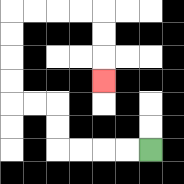{'start': '[6, 6]', 'end': '[4, 3]', 'path_directions': 'L,L,L,L,U,U,L,L,U,U,U,U,R,R,R,R,D,D,D', 'path_coordinates': '[[6, 6], [5, 6], [4, 6], [3, 6], [2, 6], [2, 5], [2, 4], [1, 4], [0, 4], [0, 3], [0, 2], [0, 1], [0, 0], [1, 0], [2, 0], [3, 0], [4, 0], [4, 1], [4, 2], [4, 3]]'}